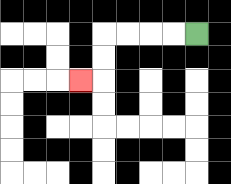{'start': '[8, 1]', 'end': '[3, 3]', 'path_directions': 'L,L,L,L,D,D,L', 'path_coordinates': '[[8, 1], [7, 1], [6, 1], [5, 1], [4, 1], [4, 2], [4, 3], [3, 3]]'}